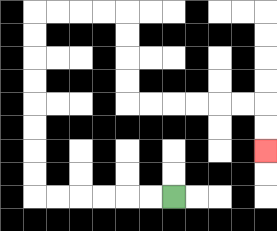{'start': '[7, 8]', 'end': '[11, 6]', 'path_directions': 'L,L,L,L,L,L,U,U,U,U,U,U,U,U,R,R,R,R,D,D,D,D,R,R,R,R,R,R,D,D', 'path_coordinates': '[[7, 8], [6, 8], [5, 8], [4, 8], [3, 8], [2, 8], [1, 8], [1, 7], [1, 6], [1, 5], [1, 4], [1, 3], [1, 2], [1, 1], [1, 0], [2, 0], [3, 0], [4, 0], [5, 0], [5, 1], [5, 2], [5, 3], [5, 4], [6, 4], [7, 4], [8, 4], [9, 4], [10, 4], [11, 4], [11, 5], [11, 6]]'}